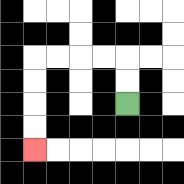{'start': '[5, 4]', 'end': '[1, 6]', 'path_directions': 'U,U,L,L,L,L,D,D,D,D', 'path_coordinates': '[[5, 4], [5, 3], [5, 2], [4, 2], [3, 2], [2, 2], [1, 2], [1, 3], [1, 4], [1, 5], [1, 6]]'}